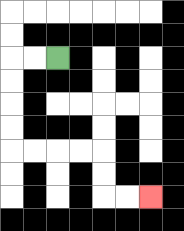{'start': '[2, 2]', 'end': '[6, 8]', 'path_directions': 'L,L,D,D,D,D,R,R,R,R,D,D,R,R', 'path_coordinates': '[[2, 2], [1, 2], [0, 2], [0, 3], [0, 4], [0, 5], [0, 6], [1, 6], [2, 6], [3, 6], [4, 6], [4, 7], [4, 8], [5, 8], [6, 8]]'}